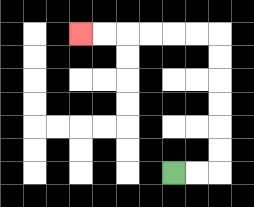{'start': '[7, 7]', 'end': '[3, 1]', 'path_directions': 'R,R,U,U,U,U,U,U,L,L,L,L,L,L', 'path_coordinates': '[[7, 7], [8, 7], [9, 7], [9, 6], [9, 5], [9, 4], [9, 3], [9, 2], [9, 1], [8, 1], [7, 1], [6, 1], [5, 1], [4, 1], [3, 1]]'}